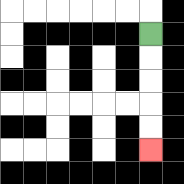{'start': '[6, 1]', 'end': '[6, 6]', 'path_directions': 'D,D,D,D,D', 'path_coordinates': '[[6, 1], [6, 2], [6, 3], [6, 4], [6, 5], [6, 6]]'}